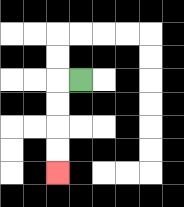{'start': '[3, 3]', 'end': '[2, 7]', 'path_directions': 'L,D,D,D,D', 'path_coordinates': '[[3, 3], [2, 3], [2, 4], [2, 5], [2, 6], [2, 7]]'}